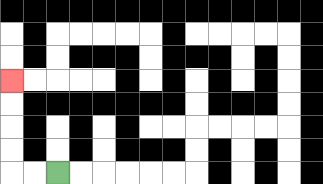{'start': '[2, 7]', 'end': '[0, 3]', 'path_directions': 'L,L,U,U,U,U', 'path_coordinates': '[[2, 7], [1, 7], [0, 7], [0, 6], [0, 5], [0, 4], [0, 3]]'}